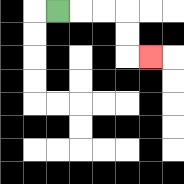{'start': '[2, 0]', 'end': '[6, 2]', 'path_directions': 'R,R,R,D,D,R', 'path_coordinates': '[[2, 0], [3, 0], [4, 0], [5, 0], [5, 1], [5, 2], [6, 2]]'}